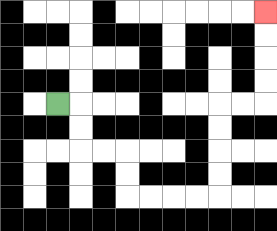{'start': '[2, 4]', 'end': '[11, 0]', 'path_directions': 'R,D,D,R,R,D,D,R,R,R,R,U,U,U,U,R,R,U,U,U,U', 'path_coordinates': '[[2, 4], [3, 4], [3, 5], [3, 6], [4, 6], [5, 6], [5, 7], [5, 8], [6, 8], [7, 8], [8, 8], [9, 8], [9, 7], [9, 6], [9, 5], [9, 4], [10, 4], [11, 4], [11, 3], [11, 2], [11, 1], [11, 0]]'}